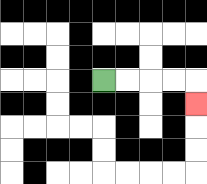{'start': '[4, 3]', 'end': '[8, 4]', 'path_directions': 'R,R,R,R,D', 'path_coordinates': '[[4, 3], [5, 3], [6, 3], [7, 3], [8, 3], [8, 4]]'}